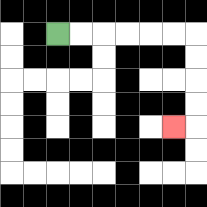{'start': '[2, 1]', 'end': '[7, 5]', 'path_directions': 'R,R,R,R,R,R,D,D,D,D,L', 'path_coordinates': '[[2, 1], [3, 1], [4, 1], [5, 1], [6, 1], [7, 1], [8, 1], [8, 2], [8, 3], [8, 4], [8, 5], [7, 5]]'}